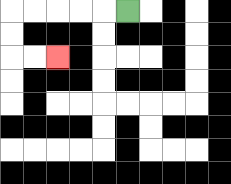{'start': '[5, 0]', 'end': '[2, 2]', 'path_directions': 'L,L,L,L,L,D,D,R,R', 'path_coordinates': '[[5, 0], [4, 0], [3, 0], [2, 0], [1, 0], [0, 0], [0, 1], [0, 2], [1, 2], [2, 2]]'}